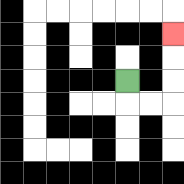{'start': '[5, 3]', 'end': '[7, 1]', 'path_directions': 'D,R,R,U,U,U', 'path_coordinates': '[[5, 3], [5, 4], [6, 4], [7, 4], [7, 3], [7, 2], [7, 1]]'}